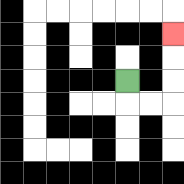{'start': '[5, 3]', 'end': '[7, 1]', 'path_directions': 'D,R,R,U,U,U', 'path_coordinates': '[[5, 3], [5, 4], [6, 4], [7, 4], [7, 3], [7, 2], [7, 1]]'}